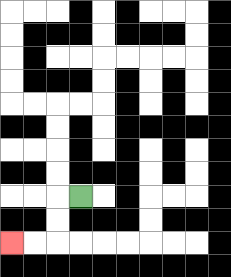{'start': '[3, 8]', 'end': '[0, 10]', 'path_directions': 'L,D,D,L,L', 'path_coordinates': '[[3, 8], [2, 8], [2, 9], [2, 10], [1, 10], [0, 10]]'}